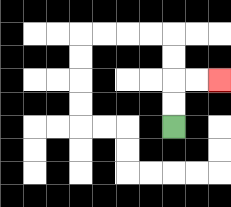{'start': '[7, 5]', 'end': '[9, 3]', 'path_directions': 'U,U,R,R', 'path_coordinates': '[[7, 5], [7, 4], [7, 3], [8, 3], [9, 3]]'}